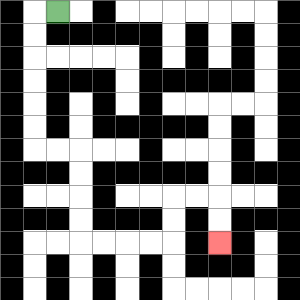{'start': '[2, 0]', 'end': '[9, 10]', 'path_directions': 'L,D,D,D,D,D,D,R,R,D,D,D,D,R,R,R,R,U,U,R,R,D,D', 'path_coordinates': '[[2, 0], [1, 0], [1, 1], [1, 2], [1, 3], [1, 4], [1, 5], [1, 6], [2, 6], [3, 6], [3, 7], [3, 8], [3, 9], [3, 10], [4, 10], [5, 10], [6, 10], [7, 10], [7, 9], [7, 8], [8, 8], [9, 8], [9, 9], [9, 10]]'}